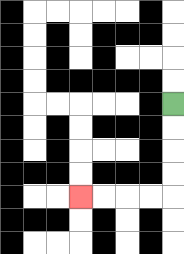{'start': '[7, 4]', 'end': '[3, 8]', 'path_directions': 'D,D,D,D,L,L,L,L', 'path_coordinates': '[[7, 4], [7, 5], [7, 6], [7, 7], [7, 8], [6, 8], [5, 8], [4, 8], [3, 8]]'}